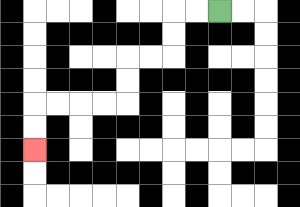{'start': '[9, 0]', 'end': '[1, 6]', 'path_directions': 'L,L,D,D,L,L,D,D,L,L,L,L,D,D', 'path_coordinates': '[[9, 0], [8, 0], [7, 0], [7, 1], [7, 2], [6, 2], [5, 2], [5, 3], [5, 4], [4, 4], [3, 4], [2, 4], [1, 4], [1, 5], [1, 6]]'}